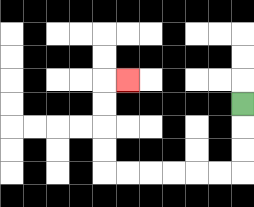{'start': '[10, 4]', 'end': '[5, 3]', 'path_directions': 'D,D,D,L,L,L,L,L,L,U,U,U,U,R', 'path_coordinates': '[[10, 4], [10, 5], [10, 6], [10, 7], [9, 7], [8, 7], [7, 7], [6, 7], [5, 7], [4, 7], [4, 6], [4, 5], [4, 4], [4, 3], [5, 3]]'}